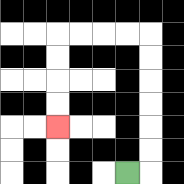{'start': '[5, 7]', 'end': '[2, 5]', 'path_directions': 'R,U,U,U,U,U,U,L,L,L,L,D,D,D,D', 'path_coordinates': '[[5, 7], [6, 7], [6, 6], [6, 5], [6, 4], [6, 3], [6, 2], [6, 1], [5, 1], [4, 1], [3, 1], [2, 1], [2, 2], [2, 3], [2, 4], [2, 5]]'}